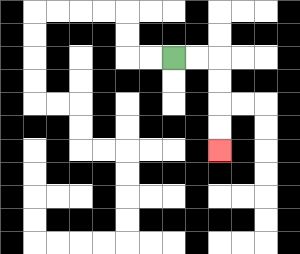{'start': '[7, 2]', 'end': '[9, 6]', 'path_directions': 'R,R,D,D,D,D', 'path_coordinates': '[[7, 2], [8, 2], [9, 2], [9, 3], [9, 4], [9, 5], [9, 6]]'}